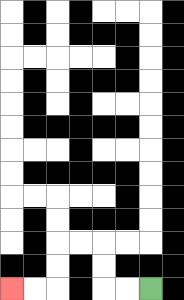{'start': '[6, 12]', 'end': '[0, 12]', 'path_directions': 'L,L,U,U,L,L,D,D,L,L', 'path_coordinates': '[[6, 12], [5, 12], [4, 12], [4, 11], [4, 10], [3, 10], [2, 10], [2, 11], [2, 12], [1, 12], [0, 12]]'}